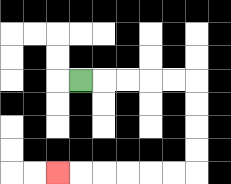{'start': '[3, 3]', 'end': '[2, 7]', 'path_directions': 'R,R,R,R,R,D,D,D,D,L,L,L,L,L,L', 'path_coordinates': '[[3, 3], [4, 3], [5, 3], [6, 3], [7, 3], [8, 3], [8, 4], [8, 5], [8, 6], [8, 7], [7, 7], [6, 7], [5, 7], [4, 7], [3, 7], [2, 7]]'}